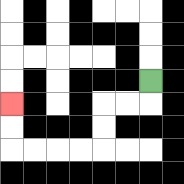{'start': '[6, 3]', 'end': '[0, 4]', 'path_directions': 'D,L,L,D,D,L,L,L,L,U,U', 'path_coordinates': '[[6, 3], [6, 4], [5, 4], [4, 4], [4, 5], [4, 6], [3, 6], [2, 6], [1, 6], [0, 6], [0, 5], [0, 4]]'}